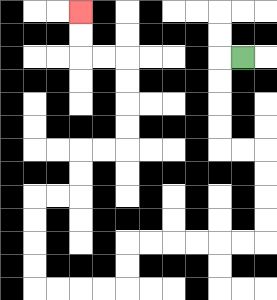{'start': '[10, 2]', 'end': '[3, 0]', 'path_directions': 'L,D,D,D,D,R,R,D,D,D,D,L,L,L,L,L,L,D,D,L,L,L,L,U,U,U,U,R,R,U,U,R,R,U,U,U,U,L,L,U,U', 'path_coordinates': '[[10, 2], [9, 2], [9, 3], [9, 4], [9, 5], [9, 6], [10, 6], [11, 6], [11, 7], [11, 8], [11, 9], [11, 10], [10, 10], [9, 10], [8, 10], [7, 10], [6, 10], [5, 10], [5, 11], [5, 12], [4, 12], [3, 12], [2, 12], [1, 12], [1, 11], [1, 10], [1, 9], [1, 8], [2, 8], [3, 8], [3, 7], [3, 6], [4, 6], [5, 6], [5, 5], [5, 4], [5, 3], [5, 2], [4, 2], [3, 2], [3, 1], [3, 0]]'}